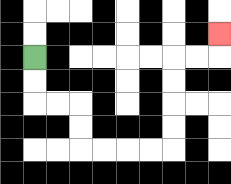{'start': '[1, 2]', 'end': '[9, 1]', 'path_directions': 'D,D,R,R,D,D,R,R,R,R,U,U,U,U,R,R,U', 'path_coordinates': '[[1, 2], [1, 3], [1, 4], [2, 4], [3, 4], [3, 5], [3, 6], [4, 6], [5, 6], [6, 6], [7, 6], [7, 5], [7, 4], [7, 3], [7, 2], [8, 2], [9, 2], [9, 1]]'}